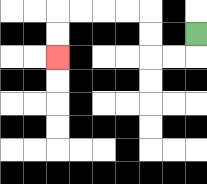{'start': '[8, 1]', 'end': '[2, 2]', 'path_directions': 'D,L,L,U,U,L,L,L,L,D,D', 'path_coordinates': '[[8, 1], [8, 2], [7, 2], [6, 2], [6, 1], [6, 0], [5, 0], [4, 0], [3, 0], [2, 0], [2, 1], [2, 2]]'}